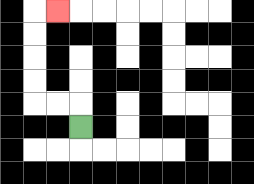{'start': '[3, 5]', 'end': '[2, 0]', 'path_directions': 'U,L,L,U,U,U,U,R', 'path_coordinates': '[[3, 5], [3, 4], [2, 4], [1, 4], [1, 3], [1, 2], [1, 1], [1, 0], [2, 0]]'}